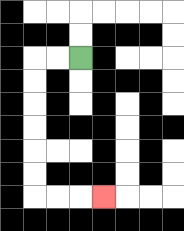{'start': '[3, 2]', 'end': '[4, 8]', 'path_directions': 'L,L,D,D,D,D,D,D,R,R,R', 'path_coordinates': '[[3, 2], [2, 2], [1, 2], [1, 3], [1, 4], [1, 5], [1, 6], [1, 7], [1, 8], [2, 8], [3, 8], [4, 8]]'}